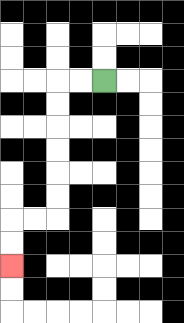{'start': '[4, 3]', 'end': '[0, 11]', 'path_directions': 'L,L,D,D,D,D,D,D,L,L,D,D', 'path_coordinates': '[[4, 3], [3, 3], [2, 3], [2, 4], [2, 5], [2, 6], [2, 7], [2, 8], [2, 9], [1, 9], [0, 9], [0, 10], [0, 11]]'}